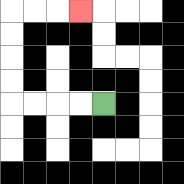{'start': '[4, 4]', 'end': '[3, 0]', 'path_directions': 'L,L,L,L,U,U,U,U,R,R,R', 'path_coordinates': '[[4, 4], [3, 4], [2, 4], [1, 4], [0, 4], [0, 3], [0, 2], [0, 1], [0, 0], [1, 0], [2, 0], [3, 0]]'}